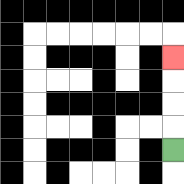{'start': '[7, 6]', 'end': '[7, 2]', 'path_directions': 'U,U,U,U', 'path_coordinates': '[[7, 6], [7, 5], [7, 4], [7, 3], [7, 2]]'}